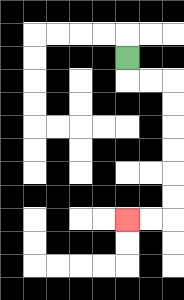{'start': '[5, 2]', 'end': '[5, 9]', 'path_directions': 'D,R,R,D,D,D,D,D,D,L,L', 'path_coordinates': '[[5, 2], [5, 3], [6, 3], [7, 3], [7, 4], [7, 5], [7, 6], [7, 7], [7, 8], [7, 9], [6, 9], [5, 9]]'}